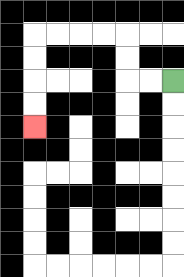{'start': '[7, 3]', 'end': '[1, 5]', 'path_directions': 'L,L,U,U,L,L,L,L,D,D,D,D', 'path_coordinates': '[[7, 3], [6, 3], [5, 3], [5, 2], [5, 1], [4, 1], [3, 1], [2, 1], [1, 1], [1, 2], [1, 3], [1, 4], [1, 5]]'}